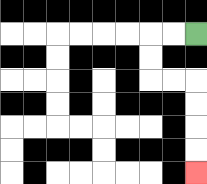{'start': '[8, 1]', 'end': '[8, 7]', 'path_directions': 'L,L,D,D,R,R,D,D,D,D', 'path_coordinates': '[[8, 1], [7, 1], [6, 1], [6, 2], [6, 3], [7, 3], [8, 3], [8, 4], [8, 5], [8, 6], [8, 7]]'}